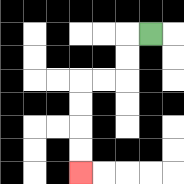{'start': '[6, 1]', 'end': '[3, 7]', 'path_directions': 'L,D,D,L,L,D,D,D,D', 'path_coordinates': '[[6, 1], [5, 1], [5, 2], [5, 3], [4, 3], [3, 3], [3, 4], [3, 5], [3, 6], [3, 7]]'}